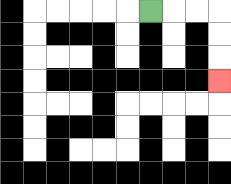{'start': '[6, 0]', 'end': '[9, 3]', 'path_directions': 'R,R,R,D,D,D', 'path_coordinates': '[[6, 0], [7, 0], [8, 0], [9, 0], [9, 1], [9, 2], [9, 3]]'}